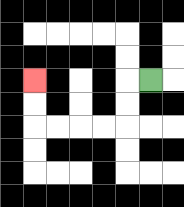{'start': '[6, 3]', 'end': '[1, 3]', 'path_directions': 'L,D,D,L,L,L,L,U,U', 'path_coordinates': '[[6, 3], [5, 3], [5, 4], [5, 5], [4, 5], [3, 5], [2, 5], [1, 5], [1, 4], [1, 3]]'}